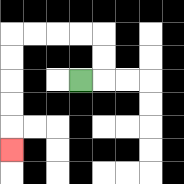{'start': '[3, 3]', 'end': '[0, 6]', 'path_directions': 'R,U,U,L,L,L,L,D,D,D,D,D', 'path_coordinates': '[[3, 3], [4, 3], [4, 2], [4, 1], [3, 1], [2, 1], [1, 1], [0, 1], [0, 2], [0, 3], [0, 4], [0, 5], [0, 6]]'}